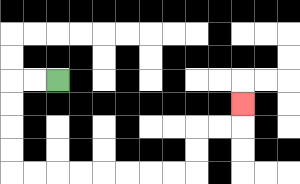{'start': '[2, 3]', 'end': '[10, 4]', 'path_directions': 'L,L,D,D,D,D,R,R,R,R,R,R,R,R,U,U,R,R,U', 'path_coordinates': '[[2, 3], [1, 3], [0, 3], [0, 4], [0, 5], [0, 6], [0, 7], [1, 7], [2, 7], [3, 7], [4, 7], [5, 7], [6, 7], [7, 7], [8, 7], [8, 6], [8, 5], [9, 5], [10, 5], [10, 4]]'}